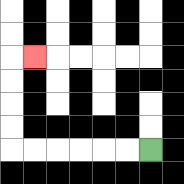{'start': '[6, 6]', 'end': '[1, 2]', 'path_directions': 'L,L,L,L,L,L,U,U,U,U,R', 'path_coordinates': '[[6, 6], [5, 6], [4, 6], [3, 6], [2, 6], [1, 6], [0, 6], [0, 5], [0, 4], [0, 3], [0, 2], [1, 2]]'}